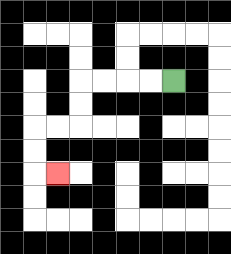{'start': '[7, 3]', 'end': '[2, 7]', 'path_directions': 'L,L,L,L,D,D,L,L,D,D,R', 'path_coordinates': '[[7, 3], [6, 3], [5, 3], [4, 3], [3, 3], [3, 4], [3, 5], [2, 5], [1, 5], [1, 6], [1, 7], [2, 7]]'}